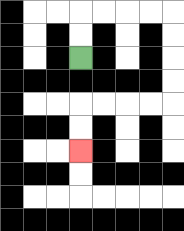{'start': '[3, 2]', 'end': '[3, 6]', 'path_directions': 'U,U,R,R,R,R,D,D,D,D,L,L,L,L,D,D', 'path_coordinates': '[[3, 2], [3, 1], [3, 0], [4, 0], [5, 0], [6, 0], [7, 0], [7, 1], [7, 2], [7, 3], [7, 4], [6, 4], [5, 4], [4, 4], [3, 4], [3, 5], [3, 6]]'}